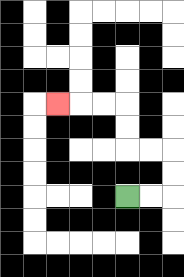{'start': '[5, 8]', 'end': '[2, 4]', 'path_directions': 'R,R,U,U,L,L,U,U,L,L,L', 'path_coordinates': '[[5, 8], [6, 8], [7, 8], [7, 7], [7, 6], [6, 6], [5, 6], [5, 5], [5, 4], [4, 4], [3, 4], [2, 4]]'}